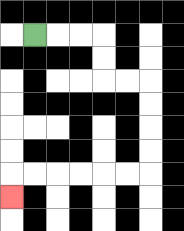{'start': '[1, 1]', 'end': '[0, 8]', 'path_directions': 'R,R,R,D,D,R,R,D,D,D,D,L,L,L,L,L,L,D', 'path_coordinates': '[[1, 1], [2, 1], [3, 1], [4, 1], [4, 2], [4, 3], [5, 3], [6, 3], [6, 4], [6, 5], [6, 6], [6, 7], [5, 7], [4, 7], [3, 7], [2, 7], [1, 7], [0, 7], [0, 8]]'}